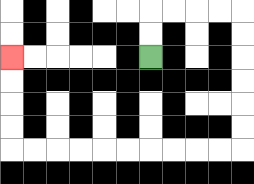{'start': '[6, 2]', 'end': '[0, 2]', 'path_directions': 'U,U,R,R,R,R,D,D,D,D,D,D,L,L,L,L,L,L,L,L,L,L,U,U,U,U', 'path_coordinates': '[[6, 2], [6, 1], [6, 0], [7, 0], [8, 0], [9, 0], [10, 0], [10, 1], [10, 2], [10, 3], [10, 4], [10, 5], [10, 6], [9, 6], [8, 6], [7, 6], [6, 6], [5, 6], [4, 6], [3, 6], [2, 6], [1, 6], [0, 6], [0, 5], [0, 4], [0, 3], [0, 2]]'}